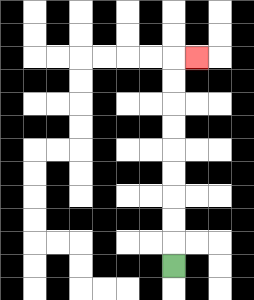{'start': '[7, 11]', 'end': '[8, 2]', 'path_directions': 'U,U,U,U,U,U,U,U,U,R', 'path_coordinates': '[[7, 11], [7, 10], [7, 9], [7, 8], [7, 7], [7, 6], [7, 5], [7, 4], [7, 3], [7, 2], [8, 2]]'}